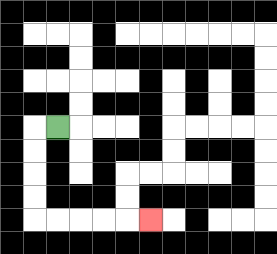{'start': '[2, 5]', 'end': '[6, 9]', 'path_directions': 'L,D,D,D,D,R,R,R,R,R', 'path_coordinates': '[[2, 5], [1, 5], [1, 6], [1, 7], [1, 8], [1, 9], [2, 9], [3, 9], [4, 9], [5, 9], [6, 9]]'}